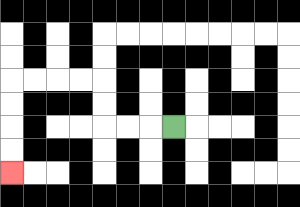{'start': '[7, 5]', 'end': '[0, 7]', 'path_directions': 'L,L,L,U,U,L,L,L,L,D,D,D,D', 'path_coordinates': '[[7, 5], [6, 5], [5, 5], [4, 5], [4, 4], [4, 3], [3, 3], [2, 3], [1, 3], [0, 3], [0, 4], [0, 5], [0, 6], [0, 7]]'}